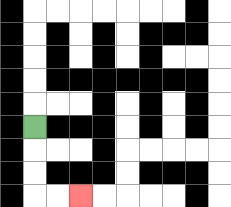{'start': '[1, 5]', 'end': '[3, 8]', 'path_directions': 'D,D,D,R,R', 'path_coordinates': '[[1, 5], [1, 6], [1, 7], [1, 8], [2, 8], [3, 8]]'}